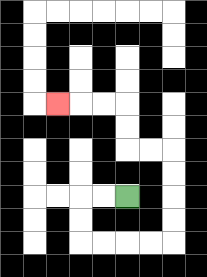{'start': '[5, 8]', 'end': '[2, 4]', 'path_directions': 'L,L,D,D,R,R,R,R,U,U,U,U,L,L,U,U,L,L,L', 'path_coordinates': '[[5, 8], [4, 8], [3, 8], [3, 9], [3, 10], [4, 10], [5, 10], [6, 10], [7, 10], [7, 9], [7, 8], [7, 7], [7, 6], [6, 6], [5, 6], [5, 5], [5, 4], [4, 4], [3, 4], [2, 4]]'}